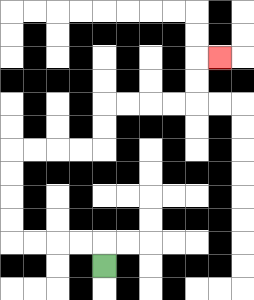{'start': '[4, 11]', 'end': '[9, 2]', 'path_directions': 'U,L,L,L,L,U,U,U,U,R,R,R,R,U,U,R,R,R,R,U,U,R', 'path_coordinates': '[[4, 11], [4, 10], [3, 10], [2, 10], [1, 10], [0, 10], [0, 9], [0, 8], [0, 7], [0, 6], [1, 6], [2, 6], [3, 6], [4, 6], [4, 5], [4, 4], [5, 4], [6, 4], [7, 4], [8, 4], [8, 3], [8, 2], [9, 2]]'}